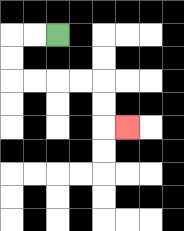{'start': '[2, 1]', 'end': '[5, 5]', 'path_directions': 'L,L,D,D,R,R,R,R,D,D,R', 'path_coordinates': '[[2, 1], [1, 1], [0, 1], [0, 2], [0, 3], [1, 3], [2, 3], [3, 3], [4, 3], [4, 4], [4, 5], [5, 5]]'}